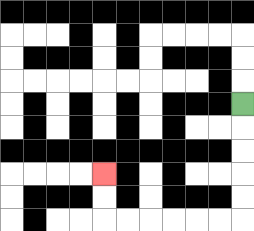{'start': '[10, 4]', 'end': '[4, 7]', 'path_directions': 'D,D,D,D,D,L,L,L,L,L,L,U,U', 'path_coordinates': '[[10, 4], [10, 5], [10, 6], [10, 7], [10, 8], [10, 9], [9, 9], [8, 9], [7, 9], [6, 9], [5, 9], [4, 9], [4, 8], [4, 7]]'}